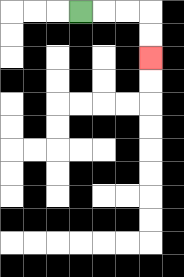{'start': '[3, 0]', 'end': '[6, 2]', 'path_directions': 'R,R,R,D,D', 'path_coordinates': '[[3, 0], [4, 0], [5, 0], [6, 0], [6, 1], [6, 2]]'}